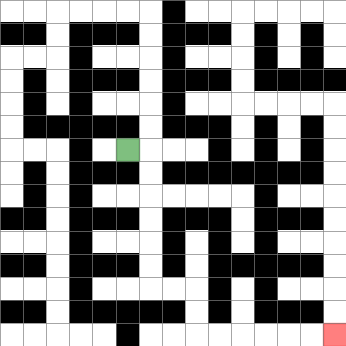{'start': '[5, 6]', 'end': '[14, 14]', 'path_directions': 'R,D,D,D,D,D,D,R,R,D,D,R,R,R,R,R,R', 'path_coordinates': '[[5, 6], [6, 6], [6, 7], [6, 8], [6, 9], [6, 10], [6, 11], [6, 12], [7, 12], [8, 12], [8, 13], [8, 14], [9, 14], [10, 14], [11, 14], [12, 14], [13, 14], [14, 14]]'}